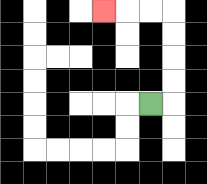{'start': '[6, 4]', 'end': '[4, 0]', 'path_directions': 'R,U,U,U,U,L,L,L', 'path_coordinates': '[[6, 4], [7, 4], [7, 3], [7, 2], [7, 1], [7, 0], [6, 0], [5, 0], [4, 0]]'}